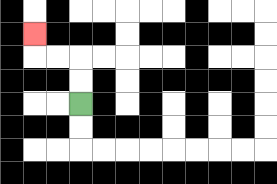{'start': '[3, 4]', 'end': '[1, 1]', 'path_directions': 'U,U,L,L,U', 'path_coordinates': '[[3, 4], [3, 3], [3, 2], [2, 2], [1, 2], [1, 1]]'}